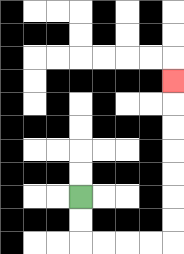{'start': '[3, 8]', 'end': '[7, 3]', 'path_directions': 'D,D,R,R,R,R,U,U,U,U,U,U,U', 'path_coordinates': '[[3, 8], [3, 9], [3, 10], [4, 10], [5, 10], [6, 10], [7, 10], [7, 9], [7, 8], [7, 7], [7, 6], [7, 5], [7, 4], [7, 3]]'}